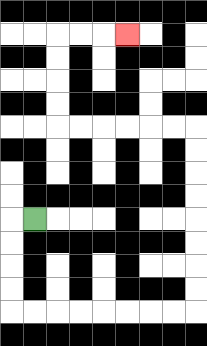{'start': '[1, 9]', 'end': '[5, 1]', 'path_directions': 'L,D,D,D,D,R,R,R,R,R,R,R,R,U,U,U,U,U,U,U,U,L,L,L,L,L,L,U,U,U,U,R,R,R', 'path_coordinates': '[[1, 9], [0, 9], [0, 10], [0, 11], [0, 12], [0, 13], [1, 13], [2, 13], [3, 13], [4, 13], [5, 13], [6, 13], [7, 13], [8, 13], [8, 12], [8, 11], [8, 10], [8, 9], [8, 8], [8, 7], [8, 6], [8, 5], [7, 5], [6, 5], [5, 5], [4, 5], [3, 5], [2, 5], [2, 4], [2, 3], [2, 2], [2, 1], [3, 1], [4, 1], [5, 1]]'}